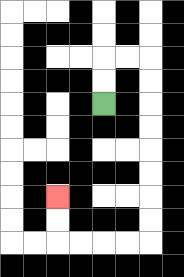{'start': '[4, 4]', 'end': '[2, 8]', 'path_directions': 'U,U,R,R,D,D,D,D,D,D,D,D,L,L,L,L,U,U', 'path_coordinates': '[[4, 4], [4, 3], [4, 2], [5, 2], [6, 2], [6, 3], [6, 4], [6, 5], [6, 6], [6, 7], [6, 8], [6, 9], [6, 10], [5, 10], [4, 10], [3, 10], [2, 10], [2, 9], [2, 8]]'}